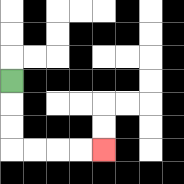{'start': '[0, 3]', 'end': '[4, 6]', 'path_directions': 'D,D,D,R,R,R,R', 'path_coordinates': '[[0, 3], [0, 4], [0, 5], [0, 6], [1, 6], [2, 6], [3, 6], [4, 6]]'}